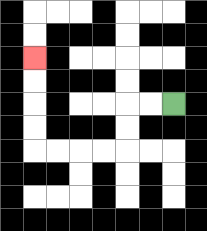{'start': '[7, 4]', 'end': '[1, 2]', 'path_directions': 'L,L,D,D,L,L,L,L,U,U,U,U', 'path_coordinates': '[[7, 4], [6, 4], [5, 4], [5, 5], [5, 6], [4, 6], [3, 6], [2, 6], [1, 6], [1, 5], [1, 4], [1, 3], [1, 2]]'}